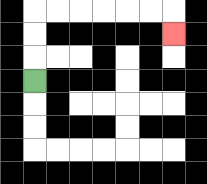{'start': '[1, 3]', 'end': '[7, 1]', 'path_directions': 'U,U,U,R,R,R,R,R,R,D', 'path_coordinates': '[[1, 3], [1, 2], [1, 1], [1, 0], [2, 0], [3, 0], [4, 0], [5, 0], [6, 0], [7, 0], [7, 1]]'}